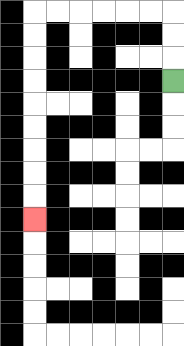{'start': '[7, 3]', 'end': '[1, 9]', 'path_directions': 'U,U,U,L,L,L,L,L,L,D,D,D,D,D,D,D,D,D', 'path_coordinates': '[[7, 3], [7, 2], [7, 1], [7, 0], [6, 0], [5, 0], [4, 0], [3, 0], [2, 0], [1, 0], [1, 1], [1, 2], [1, 3], [1, 4], [1, 5], [1, 6], [1, 7], [1, 8], [1, 9]]'}